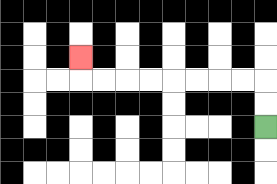{'start': '[11, 5]', 'end': '[3, 2]', 'path_directions': 'U,U,L,L,L,L,L,L,L,L,U', 'path_coordinates': '[[11, 5], [11, 4], [11, 3], [10, 3], [9, 3], [8, 3], [7, 3], [6, 3], [5, 3], [4, 3], [3, 3], [3, 2]]'}